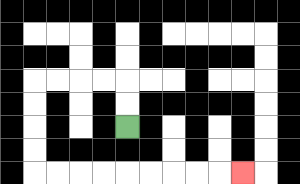{'start': '[5, 5]', 'end': '[10, 7]', 'path_directions': 'U,U,L,L,L,L,D,D,D,D,R,R,R,R,R,R,R,R,R', 'path_coordinates': '[[5, 5], [5, 4], [5, 3], [4, 3], [3, 3], [2, 3], [1, 3], [1, 4], [1, 5], [1, 6], [1, 7], [2, 7], [3, 7], [4, 7], [5, 7], [6, 7], [7, 7], [8, 7], [9, 7], [10, 7]]'}